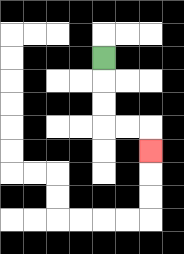{'start': '[4, 2]', 'end': '[6, 6]', 'path_directions': 'D,D,D,R,R,D', 'path_coordinates': '[[4, 2], [4, 3], [4, 4], [4, 5], [5, 5], [6, 5], [6, 6]]'}